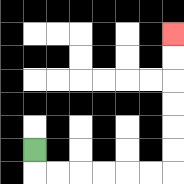{'start': '[1, 6]', 'end': '[7, 1]', 'path_directions': 'D,R,R,R,R,R,R,U,U,U,U,U,U', 'path_coordinates': '[[1, 6], [1, 7], [2, 7], [3, 7], [4, 7], [5, 7], [6, 7], [7, 7], [7, 6], [7, 5], [7, 4], [7, 3], [7, 2], [7, 1]]'}